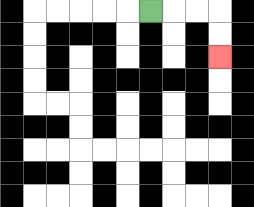{'start': '[6, 0]', 'end': '[9, 2]', 'path_directions': 'R,R,R,D,D', 'path_coordinates': '[[6, 0], [7, 0], [8, 0], [9, 0], [9, 1], [9, 2]]'}